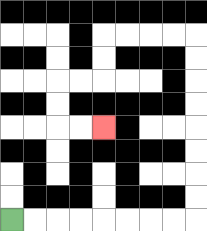{'start': '[0, 9]', 'end': '[4, 5]', 'path_directions': 'R,R,R,R,R,R,R,R,U,U,U,U,U,U,U,U,L,L,L,L,D,D,L,L,D,D,R,R', 'path_coordinates': '[[0, 9], [1, 9], [2, 9], [3, 9], [4, 9], [5, 9], [6, 9], [7, 9], [8, 9], [8, 8], [8, 7], [8, 6], [8, 5], [8, 4], [8, 3], [8, 2], [8, 1], [7, 1], [6, 1], [5, 1], [4, 1], [4, 2], [4, 3], [3, 3], [2, 3], [2, 4], [2, 5], [3, 5], [4, 5]]'}